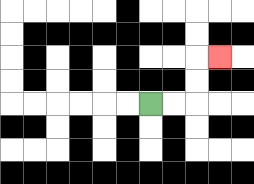{'start': '[6, 4]', 'end': '[9, 2]', 'path_directions': 'R,R,U,U,R', 'path_coordinates': '[[6, 4], [7, 4], [8, 4], [8, 3], [8, 2], [9, 2]]'}